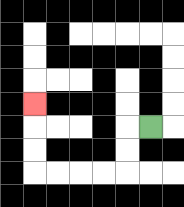{'start': '[6, 5]', 'end': '[1, 4]', 'path_directions': 'L,D,D,L,L,L,L,U,U,U', 'path_coordinates': '[[6, 5], [5, 5], [5, 6], [5, 7], [4, 7], [3, 7], [2, 7], [1, 7], [1, 6], [1, 5], [1, 4]]'}